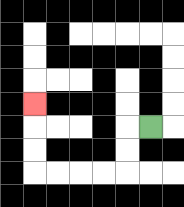{'start': '[6, 5]', 'end': '[1, 4]', 'path_directions': 'L,D,D,L,L,L,L,U,U,U', 'path_coordinates': '[[6, 5], [5, 5], [5, 6], [5, 7], [4, 7], [3, 7], [2, 7], [1, 7], [1, 6], [1, 5], [1, 4]]'}